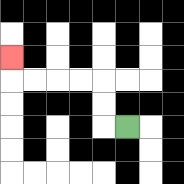{'start': '[5, 5]', 'end': '[0, 2]', 'path_directions': 'L,U,U,L,L,L,L,U', 'path_coordinates': '[[5, 5], [4, 5], [4, 4], [4, 3], [3, 3], [2, 3], [1, 3], [0, 3], [0, 2]]'}